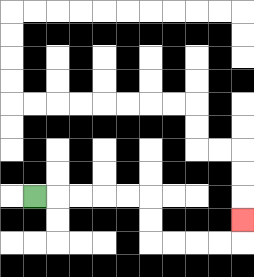{'start': '[1, 8]', 'end': '[10, 9]', 'path_directions': 'R,R,R,R,R,D,D,R,R,R,R,U', 'path_coordinates': '[[1, 8], [2, 8], [3, 8], [4, 8], [5, 8], [6, 8], [6, 9], [6, 10], [7, 10], [8, 10], [9, 10], [10, 10], [10, 9]]'}